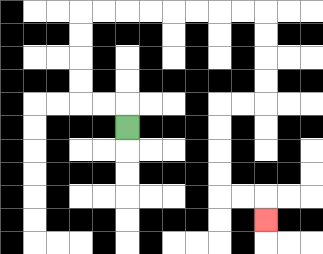{'start': '[5, 5]', 'end': '[11, 9]', 'path_directions': 'U,L,L,U,U,U,U,R,R,R,R,R,R,R,R,D,D,D,D,L,L,D,D,D,D,R,R,D', 'path_coordinates': '[[5, 5], [5, 4], [4, 4], [3, 4], [3, 3], [3, 2], [3, 1], [3, 0], [4, 0], [5, 0], [6, 0], [7, 0], [8, 0], [9, 0], [10, 0], [11, 0], [11, 1], [11, 2], [11, 3], [11, 4], [10, 4], [9, 4], [9, 5], [9, 6], [9, 7], [9, 8], [10, 8], [11, 8], [11, 9]]'}